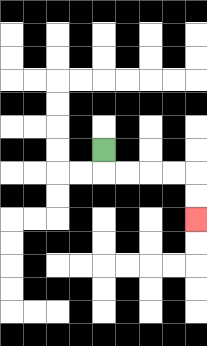{'start': '[4, 6]', 'end': '[8, 9]', 'path_directions': 'D,R,R,R,R,D,D', 'path_coordinates': '[[4, 6], [4, 7], [5, 7], [6, 7], [7, 7], [8, 7], [8, 8], [8, 9]]'}